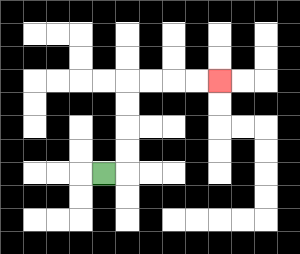{'start': '[4, 7]', 'end': '[9, 3]', 'path_directions': 'R,U,U,U,U,R,R,R,R', 'path_coordinates': '[[4, 7], [5, 7], [5, 6], [5, 5], [5, 4], [5, 3], [6, 3], [7, 3], [8, 3], [9, 3]]'}